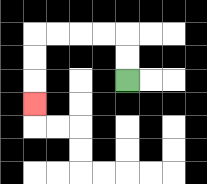{'start': '[5, 3]', 'end': '[1, 4]', 'path_directions': 'U,U,L,L,L,L,D,D,D', 'path_coordinates': '[[5, 3], [5, 2], [5, 1], [4, 1], [3, 1], [2, 1], [1, 1], [1, 2], [1, 3], [1, 4]]'}